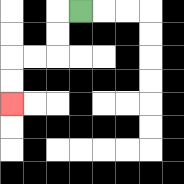{'start': '[3, 0]', 'end': '[0, 4]', 'path_directions': 'L,D,D,L,L,D,D', 'path_coordinates': '[[3, 0], [2, 0], [2, 1], [2, 2], [1, 2], [0, 2], [0, 3], [0, 4]]'}